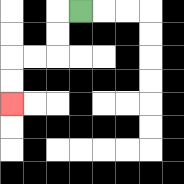{'start': '[3, 0]', 'end': '[0, 4]', 'path_directions': 'L,D,D,L,L,D,D', 'path_coordinates': '[[3, 0], [2, 0], [2, 1], [2, 2], [1, 2], [0, 2], [0, 3], [0, 4]]'}